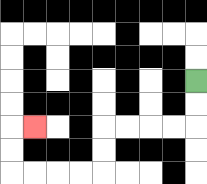{'start': '[8, 3]', 'end': '[1, 5]', 'path_directions': 'D,D,L,L,L,L,D,D,L,L,L,L,U,U,R', 'path_coordinates': '[[8, 3], [8, 4], [8, 5], [7, 5], [6, 5], [5, 5], [4, 5], [4, 6], [4, 7], [3, 7], [2, 7], [1, 7], [0, 7], [0, 6], [0, 5], [1, 5]]'}